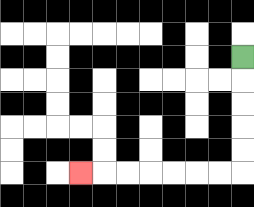{'start': '[10, 2]', 'end': '[3, 7]', 'path_directions': 'D,D,D,D,D,L,L,L,L,L,L,L', 'path_coordinates': '[[10, 2], [10, 3], [10, 4], [10, 5], [10, 6], [10, 7], [9, 7], [8, 7], [7, 7], [6, 7], [5, 7], [4, 7], [3, 7]]'}